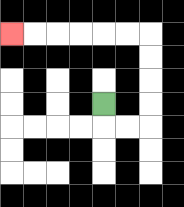{'start': '[4, 4]', 'end': '[0, 1]', 'path_directions': 'D,R,R,U,U,U,U,L,L,L,L,L,L', 'path_coordinates': '[[4, 4], [4, 5], [5, 5], [6, 5], [6, 4], [6, 3], [6, 2], [6, 1], [5, 1], [4, 1], [3, 1], [2, 1], [1, 1], [0, 1]]'}